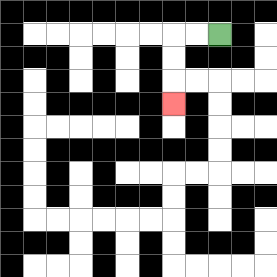{'start': '[9, 1]', 'end': '[7, 4]', 'path_directions': 'L,L,D,D,D', 'path_coordinates': '[[9, 1], [8, 1], [7, 1], [7, 2], [7, 3], [7, 4]]'}